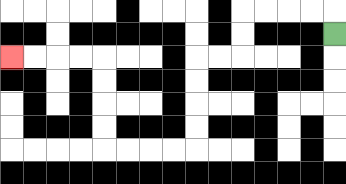{'start': '[14, 1]', 'end': '[0, 2]', 'path_directions': 'U,L,L,L,L,D,D,L,L,D,D,D,D,L,L,L,L,U,U,U,U,L,L,L,L', 'path_coordinates': '[[14, 1], [14, 0], [13, 0], [12, 0], [11, 0], [10, 0], [10, 1], [10, 2], [9, 2], [8, 2], [8, 3], [8, 4], [8, 5], [8, 6], [7, 6], [6, 6], [5, 6], [4, 6], [4, 5], [4, 4], [4, 3], [4, 2], [3, 2], [2, 2], [1, 2], [0, 2]]'}